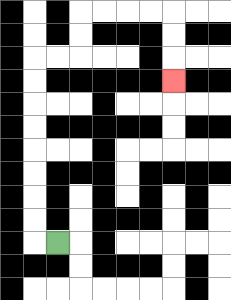{'start': '[2, 10]', 'end': '[7, 3]', 'path_directions': 'L,U,U,U,U,U,U,U,U,R,R,U,U,R,R,R,R,D,D,D', 'path_coordinates': '[[2, 10], [1, 10], [1, 9], [1, 8], [1, 7], [1, 6], [1, 5], [1, 4], [1, 3], [1, 2], [2, 2], [3, 2], [3, 1], [3, 0], [4, 0], [5, 0], [6, 0], [7, 0], [7, 1], [7, 2], [7, 3]]'}